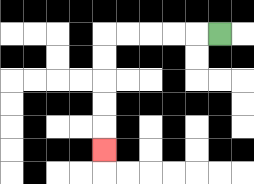{'start': '[9, 1]', 'end': '[4, 6]', 'path_directions': 'L,L,L,L,L,D,D,D,D,D', 'path_coordinates': '[[9, 1], [8, 1], [7, 1], [6, 1], [5, 1], [4, 1], [4, 2], [4, 3], [4, 4], [4, 5], [4, 6]]'}